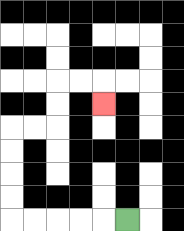{'start': '[5, 9]', 'end': '[4, 4]', 'path_directions': 'L,L,L,L,L,U,U,U,U,R,R,U,U,R,R,D', 'path_coordinates': '[[5, 9], [4, 9], [3, 9], [2, 9], [1, 9], [0, 9], [0, 8], [0, 7], [0, 6], [0, 5], [1, 5], [2, 5], [2, 4], [2, 3], [3, 3], [4, 3], [4, 4]]'}